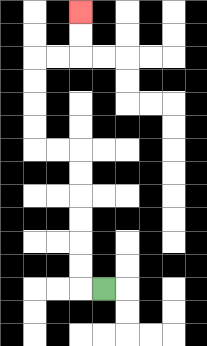{'start': '[4, 12]', 'end': '[3, 0]', 'path_directions': 'L,U,U,U,U,U,U,L,L,U,U,U,U,R,R,U,U', 'path_coordinates': '[[4, 12], [3, 12], [3, 11], [3, 10], [3, 9], [3, 8], [3, 7], [3, 6], [2, 6], [1, 6], [1, 5], [1, 4], [1, 3], [1, 2], [2, 2], [3, 2], [3, 1], [3, 0]]'}